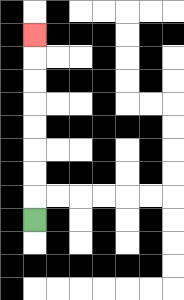{'start': '[1, 9]', 'end': '[1, 1]', 'path_directions': 'U,U,U,U,U,U,U,U', 'path_coordinates': '[[1, 9], [1, 8], [1, 7], [1, 6], [1, 5], [1, 4], [1, 3], [1, 2], [1, 1]]'}